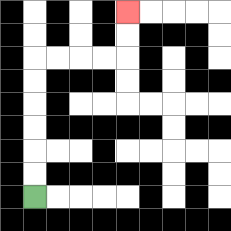{'start': '[1, 8]', 'end': '[5, 0]', 'path_directions': 'U,U,U,U,U,U,R,R,R,R,U,U', 'path_coordinates': '[[1, 8], [1, 7], [1, 6], [1, 5], [1, 4], [1, 3], [1, 2], [2, 2], [3, 2], [4, 2], [5, 2], [5, 1], [5, 0]]'}